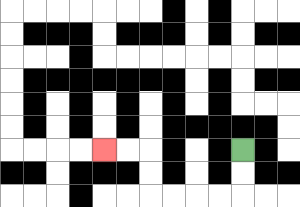{'start': '[10, 6]', 'end': '[4, 6]', 'path_directions': 'D,D,L,L,L,L,U,U,L,L', 'path_coordinates': '[[10, 6], [10, 7], [10, 8], [9, 8], [8, 8], [7, 8], [6, 8], [6, 7], [6, 6], [5, 6], [4, 6]]'}